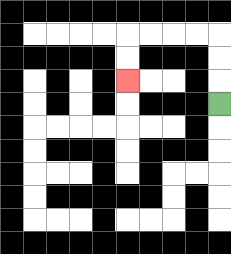{'start': '[9, 4]', 'end': '[5, 3]', 'path_directions': 'U,U,U,L,L,L,L,D,D', 'path_coordinates': '[[9, 4], [9, 3], [9, 2], [9, 1], [8, 1], [7, 1], [6, 1], [5, 1], [5, 2], [5, 3]]'}